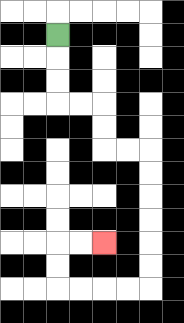{'start': '[2, 1]', 'end': '[4, 10]', 'path_directions': 'D,D,D,R,R,D,D,R,R,D,D,D,D,D,D,L,L,L,L,U,U,R,R', 'path_coordinates': '[[2, 1], [2, 2], [2, 3], [2, 4], [3, 4], [4, 4], [4, 5], [4, 6], [5, 6], [6, 6], [6, 7], [6, 8], [6, 9], [6, 10], [6, 11], [6, 12], [5, 12], [4, 12], [3, 12], [2, 12], [2, 11], [2, 10], [3, 10], [4, 10]]'}